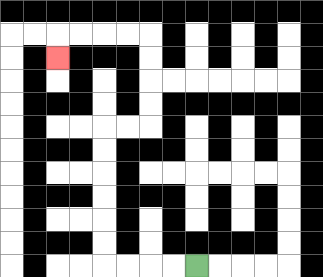{'start': '[8, 11]', 'end': '[2, 2]', 'path_directions': 'L,L,L,L,U,U,U,U,U,U,R,R,U,U,U,U,L,L,L,L,D', 'path_coordinates': '[[8, 11], [7, 11], [6, 11], [5, 11], [4, 11], [4, 10], [4, 9], [4, 8], [4, 7], [4, 6], [4, 5], [5, 5], [6, 5], [6, 4], [6, 3], [6, 2], [6, 1], [5, 1], [4, 1], [3, 1], [2, 1], [2, 2]]'}